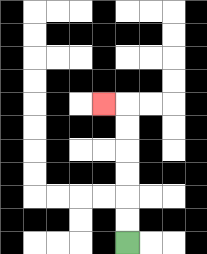{'start': '[5, 10]', 'end': '[4, 4]', 'path_directions': 'U,U,U,U,U,U,L', 'path_coordinates': '[[5, 10], [5, 9], [5, 8], [5, 7], [5, 6], [5, 5], [5, 4], [4, 4]]'}